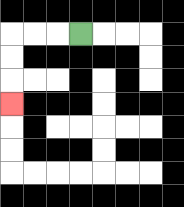{'start': '[3, 1]', 'end': '[0, 4]', 'path_directions': 'L,L,L,D,D,D', 'path_coordinates': '[[3, 1], [2, 1], [1, 1], [0, 1], [0, 2], [0, 3], [0, 4]]'}